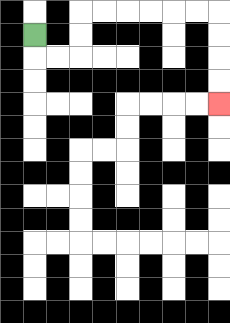{'start': '[1, 1]', 'end': '[9, 4]', 'path_directions': 'D,R,R,U,U,R,R,R,R,R,R,D,D,D,D', 'path_coordinates': '[[1, 1], [1, 2], [2, 2], [3, 2], [3, 1], [3, 0], [4, 0], [5, 0], [6, 0], [7, 0], [8, 0], [9, 0], [9, 1], [9, 2], [9, 3], [9, 4]]'}